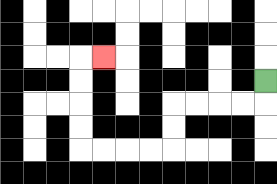{'start': '[11, 3]', 'end': '[4, 2]', 'path_directions': 'D,L,L,L,L,D,D,L,L,L,L,U,U,U,U,R', 'path_coordinates': '[[11, 3], [11, 4], [10, 4], [9, 4], [8, 4], [7, 4], [7, 5], [7, 6], [6, 6], [5, 6], [4, 6], [3, 6], [3, 5], [3, 4], [3, 3], [3, 2], [4, 2]]'}